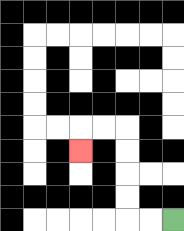{'start': '[7, 9]', 'end': '[3, 6]', 'path_directions': 'L,L,U,U,U,U,L,L,D', 'path_coordinates': '[[7, 9], [6, 9], [5, 9], [5, 8], [5, 7], [5, 6], [5, 5], [4, 5], [3, 5], [3, 6]]'}